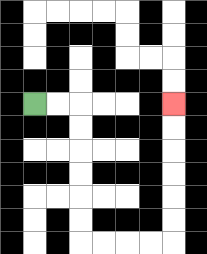{'start': '[1, 4]', 'end': '[7, 4]', 'path_directions': 'R,R,D,D,D,D,D,D,R,R,R,R,U,U,U,U,U,U', 'path_coordinates': '[[1, 4], [2, 4], [3, 4], [3, 5], [3, 6], [3, 7], [3, 8], [3, 9], [3, 10], [4, 10], [5, 10], [6, 10], [7, 10], [7, 9], [7, 8], [7, 7], [7, 6], [7, 5], [7, 4]]'}